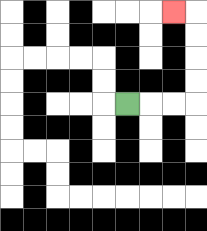{'start': '[5, 4]', 'end': '[7, 0]', 'path_directions': 'R,R,R,U,U,U,U,L', 'path_coordinates': '[[5, 4], [6, 4], [7, 4], [8, 4], [8, 3], [8, 2], [8, 1], [8, 0], [7, 0]]'}